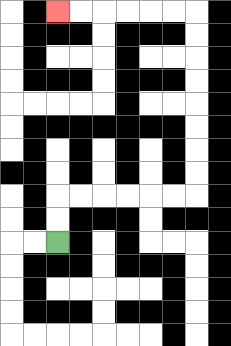{'start': '[2, 10]', 'end': '[2, 0]', 'path_directions': 'U,U,R,R,R,R,R,R,U,U,U,U,U,U,U,U,L,L,L,L,L,L', 'path_coordinates': '[[2, 10], [2, 9], [2, 8], [3, 8], [4, 8], [5, 8], [6, 8], [7, 8], [8, 8], [8, 7], [8, 6], [8, 5], [8, 4], [8, 3], [8, 2], [8, 1], [8, 0], [7, 0], [6, 0], [5, 0], [4, 0], [3, 0], [2, 0]]'}